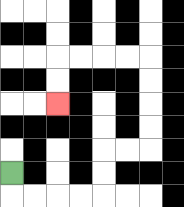{'start': '[0, 7]', 'end': '[2, 4]', 'path_directions': 'D,R,R,R,R,U,U,R,R,U,U,U,U,L,L,L,L,D,D', 'path_coordinates': '[[0, 7], [0, 8], [1, 8], [2, 8], [3, 8], [4, 8], [4, 7], [4, 6], [5, 6], [6, 6], [6, 5], [6, 4], [6, 3], [6, 2], [5, 2], [4, 2], [3, 2], [2, 2], [2, 3], [2, 4]]'}